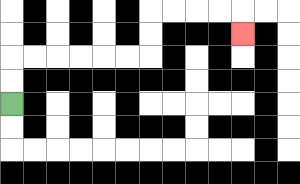{'start': '[0, 4]', 'end': '[10, 1]', 'path_directions': 'U,U,R,R,R,R,R,R,U,U,R,R,R,R,D', 'path_coordinates': '[[0, 4], [0, 3], [0, 2], [1, 2], [2, 2], [3, 2], [4, 2], [5, 2], [6, 2], [6, 1], [6, 0], [7, 0], [8, 0], [9, 0], [10, 0], [10, 1]]'}